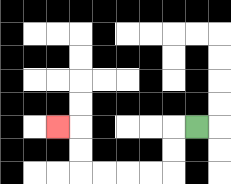{'start': '[8, 5]', 'end': '[2, 5]', 'path_directions': 'L,D,D,L,L,L,L,U,U,L', 'path_coordinates': '[[8, 5], [7, 5], [7, 6], [7, 7], [6, 7], [5, 7], [4, 7], [3, 7], [3, 6], [3, 5], [2, 5]]'}